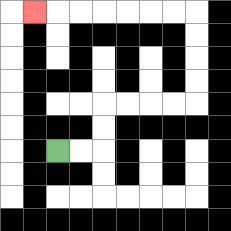{'start': '[2, 6]', 'end': '[1, 0]', 'path_directions': 'R,R,U,U,R,R,R,R,U,U,U,U,L,L,L,L,L,L,L', 'path_coordinates': '[[2, 6], [3, 6], [4, 6], [4, 5], [4, 4], [5, 4], [6, 4], [7, 4], [8, 4], [8, 3], [8, 2], [8, 1], [8, 0], [7, 0], [6, 0], [5, 0], [4, 0], [3, 0], [2, 0], [1, 0]]'}